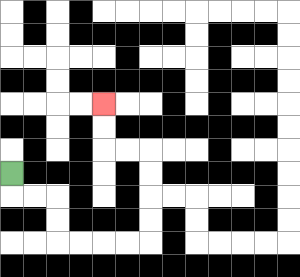{'start': '[0, 7]', 'end': '[4, 4]', 'path_directions': 'D,R,R,D,D,R,R,R,R,U,U,U,U,L,L,U,U', 'path_coordinates': '[[0, 7], [0, 8], [1, 8], [2, 8], [2, 9], [2, 10], [3, 10], [4, 10], [5, 10], [6, 10], [6, 9], [6, 8], [6, 7], [6, 6], [5, 6], [4, 6], [4, 5], [4, 4]]'}